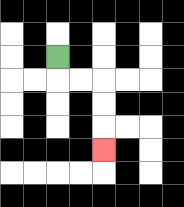{'start': '[2, 2]', 'end': '[4, 6]', 'path_directions': 'D,R,R,D,D,D', 'path_coordinates': '[[2, 2], [2, 3], [3, 3], [4, 3], [4, 4], [4, 5], [4, 6]]'}